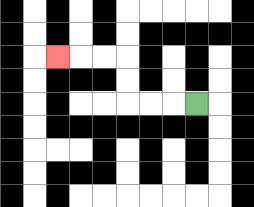{'start': '[8, 4]', 'end': '[2, 2]', 'path_directions': 'L,L,L,U,U,L,L,L', 'path_coordinates': '[[8, 4], [7, 4], [6, 4], [5, 4], [5, 3], [5, 2], [4, 2], [3, 2], [2, 2]]'}